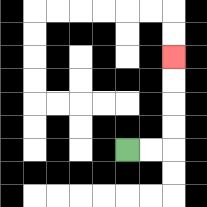{'start': '[5, 6]', 'end': '[7, 2]', 'path_directions': 'R,R,U,U,U,U', 'path_coordinates': '[[5, 6], [6, 6], [7, 6], [7, 5], [7, 4], [7, 3], [7, 2]]'}